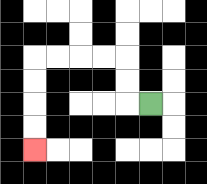{'start': '[6, 4]', 'end': '[1, 6]', 'path_directions': 'L,U,U,L,L,L,L,D,D,D,D', 'path_coordinates': '[[6, 4], [5, 4], [5, 3], [5, 2], [4, 2], [3, 2], [2, 2], [1, 2], [1, 3], [1, 4], [1, 5], [1, 6]]'}